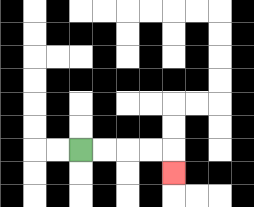{'start': '[3, 6]', 'end': '[7, 7]', 'path_directions': 'R,R,R,R,D', 'path_coordinates': '[[3, 6], [4, 6], [5, 6], [6, 6], [7, 6], [7, 7]]'}